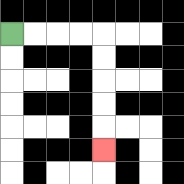{'start': '[0, 1]', 'end': '[4, 6]', 'path_directions': 'R,R,R,R,D,D,D,D,D', 'path_coordinates': '[[0, 1], [1, 1], [2, 1], [3, 1], [4, 1], [4, 2], [4, 3], [4, 4], [4, 5], [4, 6]]'}